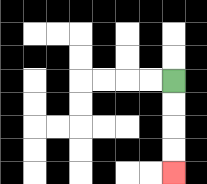{'start': '[7, 3]', 'end': '[7, 7]', 'path_directions': 'D,D,D,D', 'path_coordinates': '[[7, 3], [7, 4], [7, 5], [7, 6], [7, 7]]'}